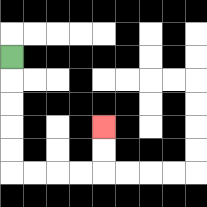{'start': '[0, 2]', 'end': '[4, 5]', 'path_directions': 'D,D,D,D,D,R,R,R,R,U,U', 'path_coordinates': '[[0, 2], [0, 3], [0, 4], [0, 5], [0, 6], [0, 7], [1, 7], [2, 7], [3, 7], [4, 7], [4, 6], [4, 5]]'}